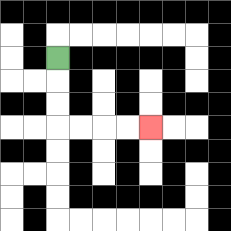{'start': '[2, 2]', 'end': '[6, 5]', 'path_directions': 'D,D,D,R,R,R,R', 'path_coordinates': '[[2, 2], [2, 3], [2, 4], [2, 5], [3, 5], [4, 5], [5, 5], [6, 5]]'}